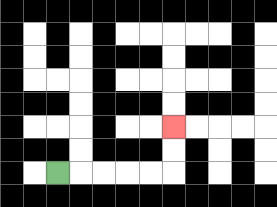{'start': '[2, 7]', 'end': '[7, 5]', 'path_directions': 'R,R,R,R,R,U,U', 'path_coordinates': '[[2, 7], [3, 7], [4, 7], [5, 7], [6, 7], [7, 7], [7, 6], [7, 5]]'}